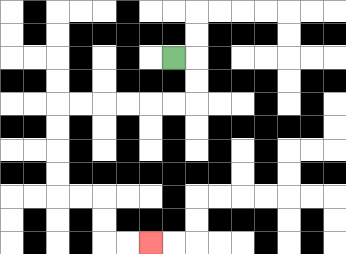{'start': '[7, 2]', 'end': '[6, 10]', 'path_directions': 'R,D,D,L,L,L,L,L,L,D,D,D,D,R,R,D,D,R,R', 'path_coordinates': '[[7, 2], [8, 2], [8, 3], [8, 4], [7, 4], [6, 4], [5, 4], [4, 4], [3, 4], [2, 4], [2, 5], [2, 6], [2, 7], [2, 8], [3, 8], [4, 8], [4, 9], [4, 10], [5, 10], [6, 10]]'}